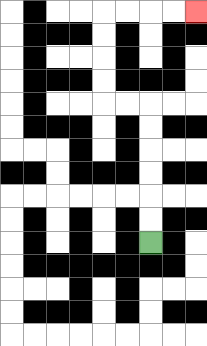{'start': '[6, 10]', 'end': '[8, 0]', 'path_directions': 'U,U,U,U,U,U,L,L,U,U,U,U,R,R,R,R', 'path_coordinates': '[[6, 10], [6, 9], [6, 8], [6, 7], [6, 6], [6, 5], [6, 4], [5, 4], [4, 4], [4, 3], [4, 2], [4, 1], [4, 0], [5, 0], [6, 0], [7, 0], [8, 0]]'}